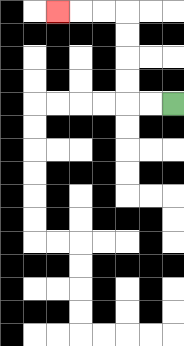{'start': '[7, 4]', 'end': '[2, 0]', 'path_directions': 'L,L,U,U,U,U,L,L,L', 'path_coordinates': '[[7, 4], [6, 4], [5, 4], [5, 3], [5, 2], [5, 1], [5, 0], [4, 0], [3, 0], [2, 0]]'}